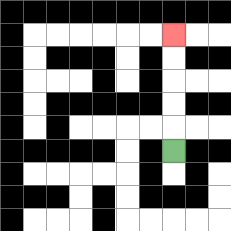{'start': '[7, 6]', 'end': '[7, 1]', 'path_directions': 'U,U,U,U,U', 'path_coordinates': '[[7, 6], [7, 5], [7, 4], [7, 3], [7, 2], [7, 1]]'}